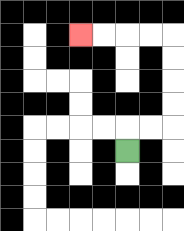{'start': '[5, 6]', 'end': '[3, 1]', 'path_directions': 'U,R,R,U,U,U,U,L,L,L,L', 'path_coordinates': '[[5, 6], [5, 5], [6, 5], [7, 5], [7, 4], [7, 3], [7, 2], [7, 1], [6, 1], [5, 1], [4, 1], [3, 1]]'}